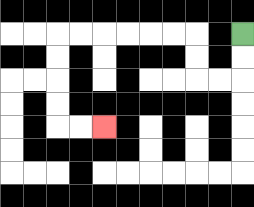{'start': '[10, 1]', 'end': '[4, 5]', 'path_directions': 'D,D,L,L,U,U,L,L,L,L,L,L,D,D,D,D,R,R', 'path_coordinates': '[[10, 1], [10, 2], [10, 3], [9, 3], [8, 3], [8, 2], [8, 1], [7, 1], [6, 1], [5, 1], [4, 1], [3, 1], [2, 1], [2, 2], [2, 3], [2, 4], [2, 5], [3, 5], [4, 5]]'}